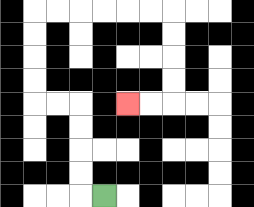{'start': '[4, 8]', 'end': '[5, 4]', 'path_directions': 'L,U,U,U,U,L,L,U,U,U,U,R,R,R,R,R,R,D,D,D,D,L,L', 'path_coordinates': '[[4, 8], [3, 8], [3, 7], [3, 6], [3, 5], [3, 4], [2, 4], [1, 4], [1, 3], [1, 2], [1, 1], [1, 0], [2, 0], [3, 0], [4, 0], [5, 0], [6, 0], [7, 0], [7, 1], [7, 2], [7, 3], [7, 4], [6, 4], [5, 4]]'}